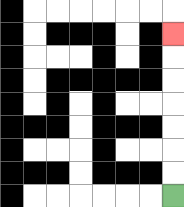{'start': '[7, 8]', 'end': '[7, 1]', 'path_directions': 'U,U,U,U,U,U,U', 'path_coordinates': '[[7, 8], [7, 7], [7, 6], [7, 5], [7, 4], [7, 3], [7, 2], [7, 1]]'}